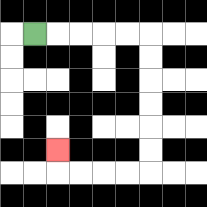{'start': '[1, 1]', 'end': '[2, 6]', 'path_directions': 'R,R,R,R,R,D,D,D,D,D,D,L,L,L,L,U', 'path_coordinates': '[[1, 1], [2, 1], [3, 1], [4, 1], [5, 1], [6, 1], [6, 2], [6, 3], [6, 4], [6, 5], [6, 6], [6, 7], [5, 7], [4, 7], [3, 7], [2, 7], [2, 6]]'}